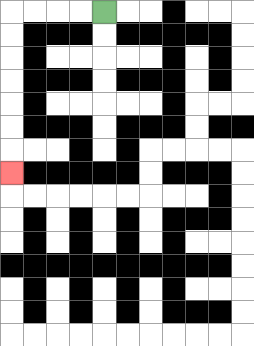{'start': '[4, 0]', 'end': '[0, 7]', 'path_directions': 'L,L,L,L,D,D,D,D,D,D,D', 'path_coordinates': '[[4, 0], [3, 0], [2, 0], [1, 0], [0, 0], [0, 1], [0, 2], [0, 3], [0, 4], [0, 5], [0, 6], [0, 7]]'}